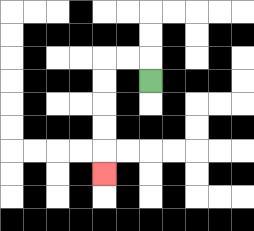{'start': '[6, 3]', 'end': '[4, 7]', 'path_directions': 'U,L,L,D,D,D,D,D', 'path_coordinates': '[[6, 3], [6, 2], [5, 2], [4, 2], [4, 3], [4, 4], [4, 5], [4, 6], [4, 7]]'}